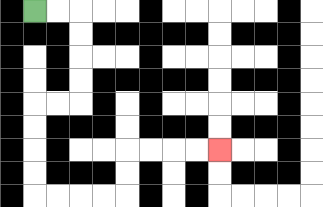{'start': '[1, 0]', 'end': '[9, 6]', 'path_directions': 'R,R,D,D,D,D,L,L,D,D,D,D,R,R,R,R,U,U,R,R,R,R', 'path_coordinates': '[[1, 0], [2, 0], [3, 0], [3, 1], [3, 2], [3, 3], [3, 4], [2, 4], [1, 4], [1, 5], [1, 6], [1, 7], [1, 8], [2, 8], [3, 8], [4, 8], [5, 8], [5, 7], [5, 6], [6, 6], [7, 6], [8, 6], [9, 6]]'}